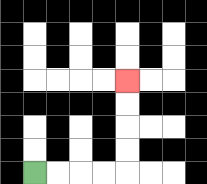{'start': '[1, 7]', 'end': '[5, 3]', 'path_directions': 'R,R,R,R,U,U,U,U', 'path_coordinates': '[[1, 7], [2, 7], [3, 7], [4, 7], [5, 7], [5, 6], [5, 5], [5, 4], [5, 3]]'}